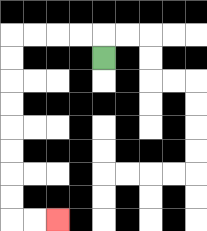{'start': '[4, 2]', 'end': '[2, 9]', 'path_directions': 'U,L,L,L,L,D,D,D,D,D,D,D,D,R,R', 'path_coordinates': '[[4, 2], [4, 1], [3, 1], [2, 1], [1, 1], [0, 1], [0, 2], [0, 3], [0, 4], [0, 5], [0, 6], [0, 7], [0, 8], [0, 9], [1, 9], [2, 9]]'}